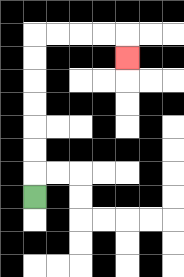{'start': '[1, 8]', 'end': '[5, 2]', 'path_directions': 'U,U,U,U,U,U,U,R,R,R,R,D', 'path_coordinates': '[[1, 8], [1, 7], [1, 6], [1, 5], [1, 4], [1, 3], [1, 2], [1, 1], [2, 1], [3, 1], [4, 1], [5, 1], [5, 2]]'}